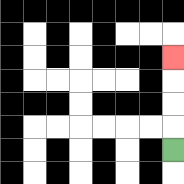{'start': '[7, 6]', 'end': '[7, 2]', 'path_directions': 'U,U,U,U', 'path_coordinates': '[[7, 6], [7, 5], [7, 4], [7, 3], [7, 2]]'}